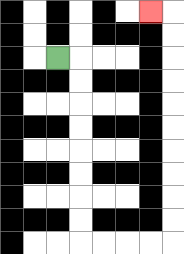{'start': '[2, 2]', 'end': '[6, 0]', 'path_directions': 'R,D,D,D,D,D,D,D,D,R,R,R,R,U,U,U,U,U,U,U,U,U,U,L', 'path_coordinates': '[[2, 2], [3, 2], [3, 3], [3, 4], [3, 5], [3, 6], [3, 7], [3, 8], [3, 9], [3, 10], [4, 10], [5, 10], [6, 10], [7, 10], [7, 9], [7, 8], [7, 7], [7, 6], [7, 5], [7, 4], [7, 3], [7, 2], [7, 1], [7, 0], [6, 0]]'}